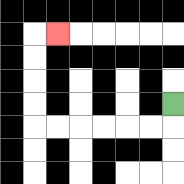{'start': '[7, 4]', 'end': '[2, 1]', 'path_directions': 'D,L,L,L,L,L,L,U,U,U,U,R', 'path_coordinates': '[[7, 4], [7, 5], [6, 5], [5, 5], [4, 5], [3, 5], [2, 5], [1, 5], [1, 4], [1, 3], [1, 2], [1, 1], [2, 1]]'}